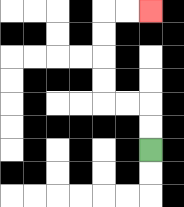{'start': '[6, 6]', 'end': '[6, 0]', 'path_directions': 'U,U,L,L,U,U,U,U,R,R', 'path_coordinates': '[[6, 6], [6, 5], [6, 4], [5, 4], [4, 4], [4, 3], [4, 2], [4, 1], [4, 0], [5, 0], [6, 0]]'}